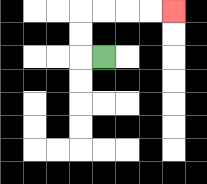{'start': '[4, 2]', 'end': '[7, 0]', 'path_directions': 'L,U,U,R,R,R,R', 'path_coordinates': '[[4, 2], [3, 2], [3, 1], [3, 0], [4, 0], [5, 0], [6, 0], [7, 0]]'}